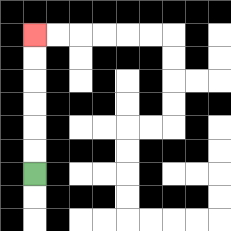{'start': '[1, 7]', 'end': '[1, 1]', 'path_directions': 'U,U,U,U,U,U', 'path_coordinates': '[[1, 7], [1, 6], [1, 5], [1, 4], [1, 3], [1, 2], [1, 1]]'}